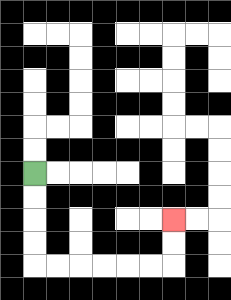{'start': '[1, 7]', 'end': '[7, 9]', 'path_directions': 'D,D,D,D,R,R,R,R,R,R,U,U', 'path_coordinates': '[[1, 7], [1, 8], [1, 9], [1, 10], [1, 11], [2, 11], [3, 11], [4, 11], [5, 11], [6, 11], [7, 11], [7, 10], [7, 9]]'}